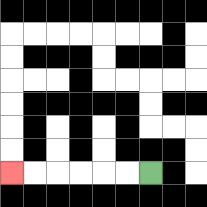{'start': '[6, 7]', 'end': '[0, 7]', 'path_directions': 'L,L,L,L,L,L', 'path_coordinates': '[[6, 7], [5, 7], [4, 7], [3, 7], [2, 7], [1, 7], [0, 7]]'}